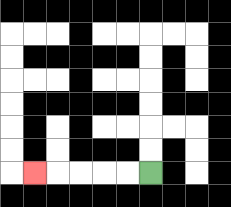{'start': '[6, 7]', 'end': '[1, 7]', 'path_directions': 'L,L,L,L,L', 'path_coordinates': '[[6, 7], [5, 7], [4, 7], [3, 7], [2, 7], [1, 7]]'}